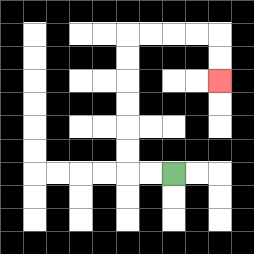{'start': '[7, 7]', 'end': '[9, 3]', 'path_directions': 'L,L,U,U,U,U,U,U,R,R,R,R,D,D', 'path_coordinates': '[[7, 7], [6, 7], [5, 7], [5, 6], [5, 5], [5, 4], [5, 3], [5, 2], [5, 1], [6, 1], [7, 1], [8, 1], [9, 1], [9, 2], [9, 3]]'}